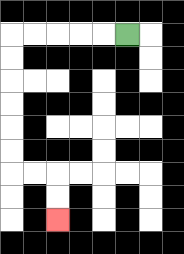{'start': '[5, 1]', 'end': '[2, 9]', 'path_directions': 'L,L,L,L,L,D,D,D,D,D,D,R,R,D,D', 'path_coordinates': '[[5, 1], [4, 1], [3, 1], [2, 1], [1, 1], [0, 1], [0, 2], [0, 3], [0, 4], [0, 5], [0, 6], [0, 7], [1, 7], [2, 7], [2, 8], [2, 9]]'}